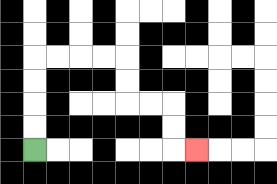{'start': '[1, 6]', 'end': '[8, 6]', 'path_directions': 'U,U,U,U,R,R,R,R,D,D,R,R,D,D,R', 'path_coordinates': '[[1, 6], [1, 5], [1, 4], [1, 3], [1, 2], [2, 2], [3, 2], [4, 2], [5, 2], [5, 3], [5, 4], [6, 4], [7, 4], [7, 5], [7, 6], [8, 6]]'}